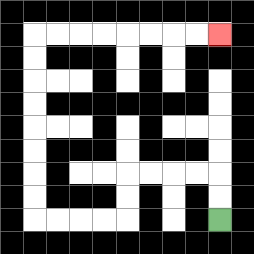{'start': '[9, 9]', 'end': '[9, 1]', 'path_directions': 'U,U,L,L,L,L,D,D,L,L,L,L,U,U,U,U,U,U,U,U,R,R,R,R,R,R,R,R', 'path_coordinates': '[[9, 9], [9, 8], [9, 7], [8, 7], [7, 7], [6, 7], [5, 7], [5, 8], [5, 9], [4, 9], [3, 9], [2, 9], [1, 9], [1, 8], [1, 7], [1, 6], [1, 5], [1, 4], [1, 3], [1, 2], [1, 1], [2, 1], [3, 1], [4, 1], [5, 1], [6, 1], [7, 1], [8, 1], [9, 1]]'}